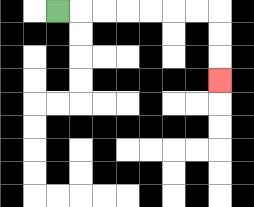{'start': '[2, 0]', 'end': '[9, 3]', 'path_directions': 'R,R,R,R,R,R,R,D,D,D', 'path_coordinates': '[[2, 0], [3, 0], [4, 0], [5, 0], [6, 0], [7, 0], [8, 0], [9, 0], [9, 1], [9, 2], [9, 3]]'}